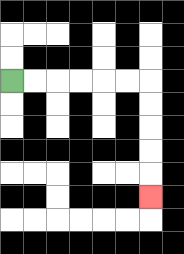{'start': '[0, 3]', 'end': '[6, 8]', 'path_directions': 'R,R,R,R,R,R,D,D,D,D,D', 'path_coordinates': '[[0, 3], [1, 3], [2, 3], [3, 3], [4, 3], [5, 3], [6, 3], [6, 4], [6, 5], [6, 6], [6, 7], [6, 8]]'}